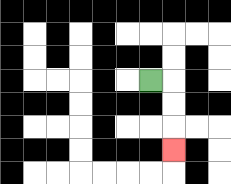{'start': '[6, 3]', 'end': '[7, 6]', 'path_directions': 'R,D,D,D', 'path_coordinates': '[[6, 3], [7, 3], [7, 4], [7, 5], [7, 6]]'}